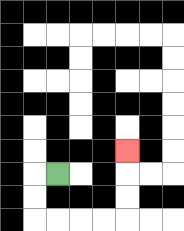{'start': '[2, 7]', 'end': '[5, 6]', 'path_directions': 'L,D,D,R,R,R,R,U,U,U', 'path_coordinates': '[[2, 7], [1, 7], [1, 8], [1, 9], [2, 9], [3, 9], [4, 9], [5, 9], [5, 8], [5, 7], [5, 6]]'}